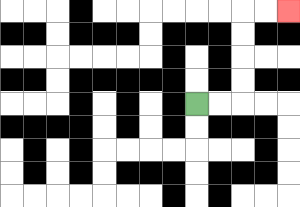{'start': '[8, 4]', 'end': '[12, 0]', 'path_directions': 'R,R,U,U,U,U,R,R', 'path_coordinates': '[[8, 4], [9, 4], [10, 4], [10, 3], [10, 2], [10, 1], [10, 0], [11, 0], [12, 0]]'}